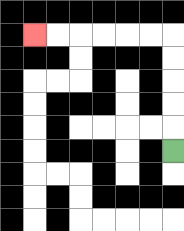{'start': '[7, 6]', 'end': '[1, 1]', 'path_directions': 'U,U,U,U,U,L,L,L,L,L,L', 'path_coordinates': '[[7, 6], [7, 5], [7, 4], [7, 3], [7, 2], [7, 1], [6, 1], [5, 1], [4, 1], [3, 1], [2, 1], [1, 1]]'}